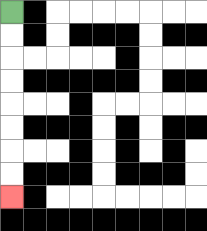{'start': '[0, 0]', 'end': '[0, 8]', 'path_directions': 'D,D,D,D,D,D,D,D', 'path_coordinates': '[[0, 0], [0, 1], [0, 2], [0, 3], [0, 4], [0, 5], [0, 6], [0, 7], [0, 8]]'}